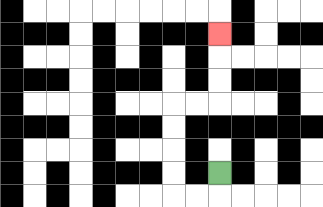{'start': '[9, 7]', 'end': '[9, 1]', 'path_directions': 'D,L,L,U,U,U,U,R,R,U,U,U', 'path_coordinates': '[[9, 7], [9, 8], [8, 8], [7, 8], [7, 7], [7, 6], [7, 5], [7, 4], [8, 4], [9, 4], [9, 3], [9, 2], [9, 1]]'}